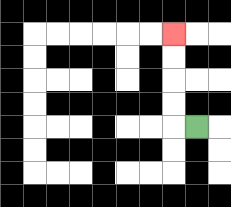{'start': '[8, 5]', 'end': '[7, 1]', 'path_directions': 'L,U,U,U,U', 'path_coordinates': '[[8, 5], [7, 5], [7, 4], [7, 3], [7, 2], [7, 1]]'}